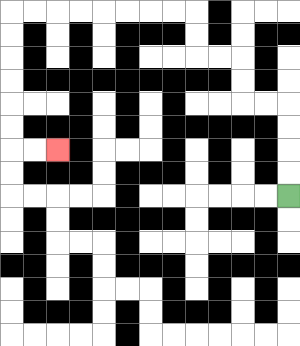{'start': '[12, 8]', 'end': '[2, 6]', 'path_directions': 'U,U,U,U,L,L,U,U,L,L,U,U,L,L,L,L,L,L,L,L,D,D,D,D,D,D,R,R', 'path_coordinates': '[[12, 8], [12, 7], [12, 6], [12, 5], [12, 4], [11, 4], [10, 4], [10, 3], [10, 2], [9, 2], [8, 2], [8, 1], [8, 0], [7, 0], [6, 0], [5, 0], [4, 0], [3, 0], [2, 0], [1, 0], [0, 0], [0, 1], [0, 2], [0, 3], [0, 4], [0, 5], [0, 6], [1, 6], [2, 6]]'}